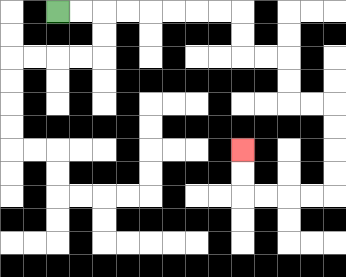{'start': '[2, 0]', 'end': '[10, 6]', 'path_directions': 'R,R,R,R,R,R,R,R,D,D,R,R,D,D,R,R,D,D,D,D,L,L,L,L,U,U', 'path_coordinates': '[[2, 0], [3, 0], [4, 0], [5, 0], [6, 0], [7, 0], [8, 0], [9, 0], [10, 0], [10, 1], [10, 2], [11, 2], [12, 2], [12, 3], [12, 4], [13, 4], [14, 4], [14, 5], [14, 6], [14, 7], [14, 8], [13, 8], [12, 8], [11, 8], [10, 8], [10, 7], [10, 6]]'}